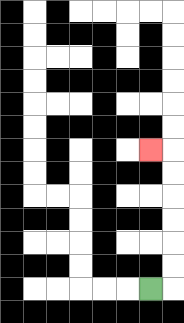{'start': '[6, 12]', 'end': '[6, 6]', 'path_directions': 'R,U,U,U,U,U,U,L', 'path_coordinates': '[[6, 12], [7, 12], [7, 11], [7, 10], [7, 9], [7, 8], [7, 7], [7, 6], [6, 6]]'}